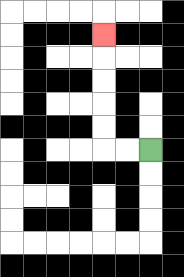{'start': '[6, 6]', 'end': '[4, 1]', 'path_directions': 'L,L,U,U,U,U,U', 'path_coordinates': '[[6, 6], [5, 6], [4, 6], [4, 5], [4, 4], [4, 3], [4, 2], [4, 1]]'}